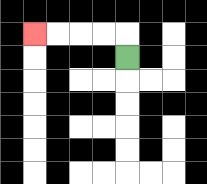{'start': '[5, 2]', 'end': '[1, 1]', 'path_directions': 'U,L,L,L,L', 'path_coordinates': '[[5, 2], [5, 1], [4, 1], [3, 1], [2, 1], [1, 1]]'}